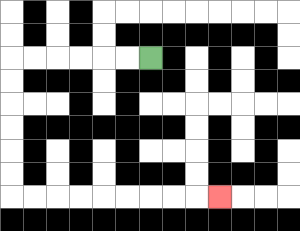{'start': '[6, 2]', 'end': '[9, 8]', 'path_directions': 'L,L,L,L,L,L,D,D,D,D,D,D,R,R,R,R,R,R,R,R,R', 'path_coordinates': '[[6, 2], [5, 2], [4, 2], [3, 2], [2, 2], [1, 2], [0, 2], [0, 3], [0, 4], [0, 5], [0, 6], [0, 7], [0, 8], [1, 8], [2, 8], [3, 8], [4, 8], [5, 8], [6, 8], [7, 8], [8, 8], [9, 8]]'}